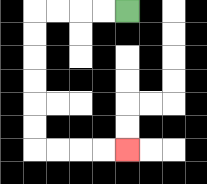{'start': '[5, 0]', 'end': '[5, 6]', 'path_directions': 'L,L,L,L,D,D,D,D,D,D,R,R,R,R', 'path_coordinates': '[[5, 0], [4, 0], [3, 0], [2, 0], [1, 0], [1, 1], [1, 2], [1, 3], [1, 4], [1, 5], [1, 6], [2, 6], [3, 6], [4, 6], [5, 6]]'}